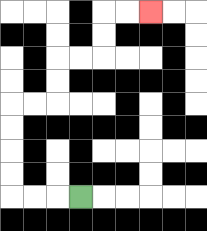{'start': '[3, 8]', 'end': '[6, 0]', 'path_directions': 'L,L,L,U,U,U,U,R,R,U,U,R,R,U,U,R,R', 'path_coordinates': '[[3, 8], [2, 8], [1, 8], [0, 8], [0, 7], [0, 6], [0, 5], [0, 4], [1, 4], [2, 4], [2, 3], [2, 2], [3, 2], [4, 2], [4, 1], [4, 0], [5, 0], [6, 0]]'}